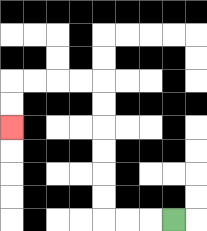{'start': '[7, 9]', 'end': '[0, 5]', 'path_directions': 'L,L,L,U,U,U,U,U,U,L,L,L,L,D,D', 'path_coordinates': '[[7, 9], [6, 9], [5, 9], [4, 9], [4, 8], [4, 7], [4, 6], [4, 5], [4, 4], [4, 3], [3, 3], [2, 3], [1, 3], [0, 3], [0, 4], [0, 5]]'}